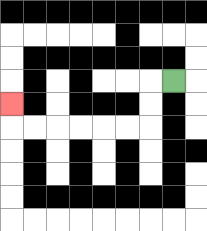{'start': '[7, 3]', 'end': '[0, 4]', 'path_directions': 'L,D,D,L,L,L,L,L,L,U', 'path_coordinates': '[[7, 3], [6, 3], [6, 4], [6, 5], [5, 5], [4, 5], [3, 5], [2, 5], [1, 5], [0, 5], [0, 4]]'}